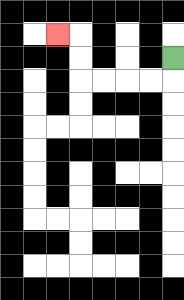{'start': '[7, 2]', 'end': '[2, 1]', 'path_directions': 'D,L,L,L,L,U,U,L', 'path_coordinates': '[[7, 2], [7, 3], [6, 3], [5, 3], [4, 3], [3, 3], [3, 2], [3, 1], [2, 1]]'}